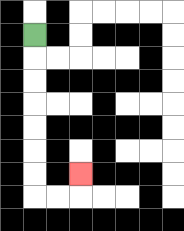{'start': '[1, 1]', 'end': '[3, 7]', 'path_directions': 'D,D,D,D,D,D,D,R,R,U', 'path_coordinates': '[[1, 1], [1, 2], [1, 3], [1, 4], [1, 5], [1, 6], [1, 7], [1, 8], [2, 8], [3, 8], [3, 7]]'}